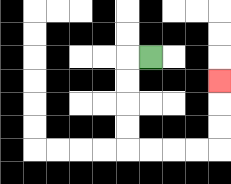{'start': '[6, 2]', 'end': '[9, 3]', 'path_directions': 'L,D,D,D,D,R,R,R,R,U,U,U', 'path_coordinates': '[[6, 2], [5, 2], [5, 3], [5, 4], [5, 5], [5, 6], [6, 6], [7, 6], [8, 6], [9, 6], [9, 5], [9, 4], [9, 3]]'}